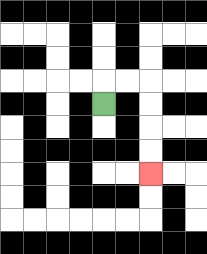{'start': '[4, 4]', 'end': '[6, 7]', 'path_directions': 'U,R,R,D,D,D,D', 'path_coordinates': '[[4, 4], [4, 3], [5, 3], [6, 3], [6, 4], [6, 5], [6, 6], [6, 7]]'}